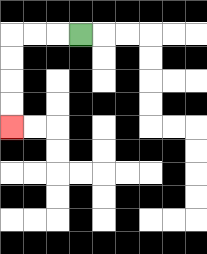{'start': '[3, 1]', 'end': '[0, 5]', 'path_directions': 'L,L,L,D,D,D,D', 'path_coordinates': '[[3, 1], [2, 1], [1, 1], [0, 1], [0, 2], [0, 3], [0, 4], [0, 5]]'}